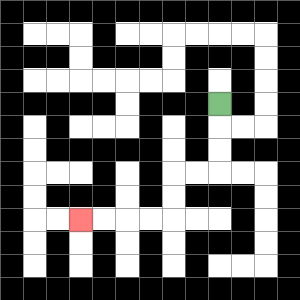{'start': '[9, 4]', 'end': '[3, 9]', 'path_directions': 'D,D,D,L,L,D,D,L,L,L,L', 'path_coordinates': '[[9, 4], [9, 5], [9, 6], [9, 7], [8, 7], [7, 7], [7, 8], [7, 9], [6, 9], [5, 9], [4, 9], [3, 9]]'}